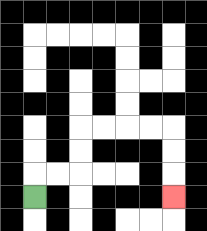{'start': '[1, 8]', 'end': '[7, 8]', 'path_directions': 'U,R,R,U,U,R,R,R,R,D,D,D', 'path_coordinates': '[[1, 8], [1, 7], [2, 7], [3, 7], [3, 6], [3, 5], [4, 5], [5, 5], [6, 5], [7, 5], [7, 6], [7, 7], [7, 8]]'}